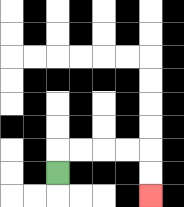{'start': '[2, 7]', 'end': '[6, 8]', 'path_directions': 'U,R,R,R,R,D,D', 'path_coordinates': '[[2, 7], [2, 6], [3, 6], [4, 6], [5, 6], [6, 6], [6, 7], [6, 8]]'}